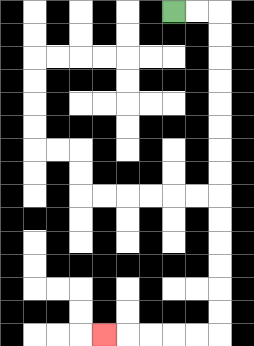{'start': '[7, 0]', 'end': '[4, 14]', 'path_directions': 'R,R,D,D,D,D,D,D,D,D,D,D,D,D,D,D,L,L,L,L,L', 'path_coordinates': '[[7, 0], [8, 0], [9, 0], [9, 1], [9, 2], [9, 3], [9, 4], [9, 5], [9, 6], [9, 7], [9, 8], [9, 9], [9, 10], [9, 11], [9, 12], [9, 13], [9, 14], [8, 14], [7, 14], [6, 14], [5, 14], [4, 14]]'}